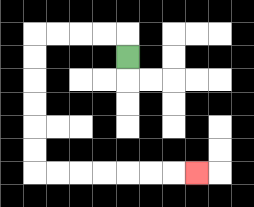{'start': '[5, 2]', 'end': '[8, 7]', 'path_directions': 'U,L,L,L,L,D,D,D,D,D,D,R,R,R,R,R,R,R', 'path_coordinates': '[[5, 2], [5, 1], [4, 1], [3, 1], [2, 1], [1, 1], [1, 2], [1, 3], [1, 4], [1, 5], [1, 6], [1, 7], [2, 7], [3, 7], [4, 7], [5, 7], [6, 7], [7, 7], [8, 7]]'}